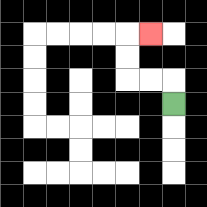{'start': '[7, 4]', 'end': '[6, 1]', 'path_directions': 'U,L,L,U,U,R', 'path_coordinates': '[[7, 4], [7, 3], [6, 3], [5, 3], [5, 2], [5, 1], [6, 1]]'}